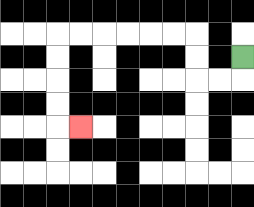{'start': '[10, 2]', 'end': '[3, 5]', 'path_directions': 'D,L,L,U,U,L,L,L,L,L,L,D,D,D,D,R', 'path_coordinates': '[[10, 2], [10, 3], [9, 3], [8, 3], [8, 2], [8, 1], [7, 1], [6, 1], [5, 1], [4, 1], [3, 1], [2, 1], [2, 2], [2, 3], [2, 4], [2, 5], [3, 5]]'}